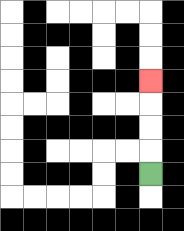{'start': '[6, 7]', 'end': '[6, 3]', 'path_directions': 'U,U,U,U', 'path_coordinates': '[[6, 7], [6, 6], [6, 5], [6, 4], [6, 3]]'}